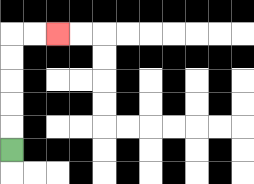{'start': '[0, 6]', 'end': '[2, 1]', 'path_directions': 'U,U,U,U,U,R,R', 'path_coordinates': '[[0, 6], [0, 5], [0, 4], [0, 3], [0, 2], [0, 1], [1, 1], [2, 1]]'}